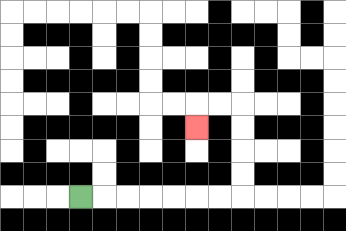{'start': '[3, 8]', 'end': '[8, 5]', 'path_directions': 'R,R,R,R,R,R,R,U,U,U,U,L,L,D', 'path_coordinates': '[[3, 8], [4, 8], [5, 8], [6, 8], [7, 8], [8, 8], [9, 8], [10, 8], [10, 7], [10, 6], [10, 5], [10, 4], [9, 4], [8, 4], [8, 5]]'}